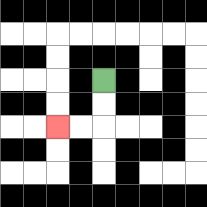{'start': '[4, 3]', 'end': '[2, 5]', 'path_directions': 'D,D,L,L', 'path_coordinates': '[[4, 3], [4, 4], [4, 5], [3, 5], [2, 5]]'}